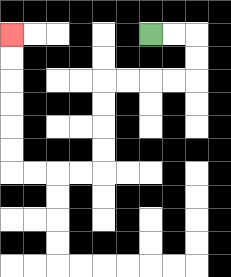{'start': '[6, 1]', 'end': '[0, 1]', 'path_directions': 'R,R,D,D,L,L,L,L,D,D,D,D,L,L,L,L,U,U,U,U,U,U', 'path_coordinates': '[[6, 1], [7, 1], [8, 1], [8, 2], [8, 3], [7, 3], [6, 3], [5, 3], [4, 3], [4, 4], [4, 5], [4, 6], [4, 7], [3, 7], [2, 7], [1, 7], [0, 7], [0, 6], [0, 5], [0, 4], [0, 3], [0, 2], [0, 1]]'}